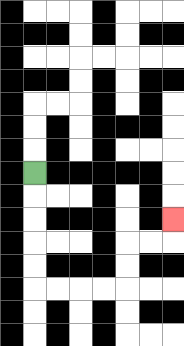{'start': '[1, 7]', 'end': '[7, 9]', 'path_directions': 'D,D,D,D,D,R,R,R,R,U,U,R,R,U', 'path_coordinates': '[[1, 7], [1, 8], [1, 9], [1, 10], [1, 11], [1, 12], [2, 12], [3, 12], [4, 12], [5, 12], [5, 11], [5, 10], [6, 10], [7, 10], [7, 9]]'}